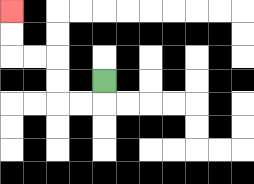{'start': '[4, 3]', 'end': '[0, 0]', 'path_directions': 'D,L,L,U,U,L,L,U,U', 'path_coordinates': '[[4, 3], [4, 4], [3, 4], [2, 4], [2, 3], [2, 2], [1, 2], [0, 2], [0, 1], [0, 0]]'}